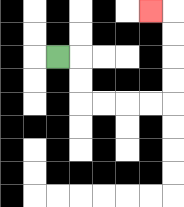{'start': '[2, 2]', 'end': '[6, 0]', 'path_directions': 'R,D,D,R,R,R,R,U,U,U,U,L', 'path_coordinates': '[[2, 2], [3, 2], [3, 3], [3, 4], [4, 4], [5, 4], [6, 4], [7, 4], [7, 3], [7, 2], [7, 1], [7, 0], [6, 0]]'}